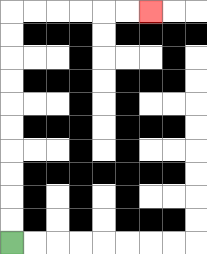{'start': '[0, 10]', 'end': '[6, 0]', 'path_directions': 'U,U,U,U,U,U,U,U,U,U,R,R,R,R,R,R', 'path_coordinates': '[[0, 10], [0, 9], [0, 8], [0, 7], [0, 6], [0, 5], [0, 4], [0, 3], [0, 2], [0, 1], [0, 0], [1, 0], [2, 0], [3, 0], [4, 0], [5, 0], [6, 0]]'}